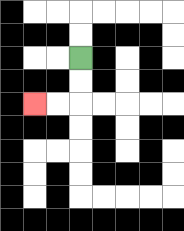{'start': '[3, 2]', 'end': '[1, 4]', 'path_directions': 'D,D,L,L', 'path_coordinates': '[[3, 2], [3, 3], [3, 4], [2, 4], [1, 4]]'}